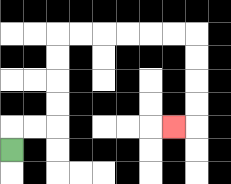{'start': '[0, 6]', 'end': '[7, 5]', 'path_directions': 'U,R,R,U,U,U,U,R,R,R,R,R,R,D,D,D,D,L', 'path_coordinates': '[[0, 6], [0, 5], [1, 5], [2, 5], [2, 4], [2, 3], [2, 2], [2, 1], [3, 1], [4, 1], [5, 1], [6, 1], [7, 1], [8, 1], [8, 2], [8, 3], [8, 4], [8, 5], [7, 5]]'}